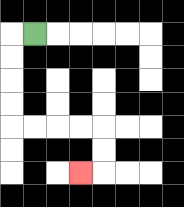{'start': '[1, 1]', 'end': '[3, 7]', 'path_directions': 'L,D,D,D,D,R,R,R,R,D,D,L', 'path_coordinates': '[[1, 1], [0, 1], [0, 2], [0, 3], [0, 4], [0, 5], [1, 5], [2, 5], [3, 5], [4, 5], [4, 6], [4, 7], [3, 7]]'}